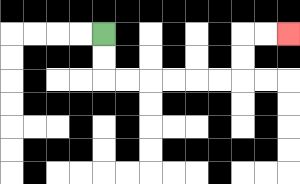{'start': '[4, 1]', 'end': '[12, 1]', 'path_directions': 'D,D,R,R,R,R,R,R,U,U,R,R', 'path_coordinates': '[[4, 1], [4, 2], [4, 3], [5, 3], [6, 3], [7, 3], [8, 3], [9, 3], [10, 3], [10, 2], [10, 1], [11, 1], [12, 1]]'}